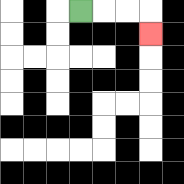{'start': '[3, 0]', 'end': '[6, 1]', 'path_directions': 'R,R,R,D', 'path_coordinates': '[[3, 0], [4, 0], [5, 0], [6, 0], [6, 1]]'}